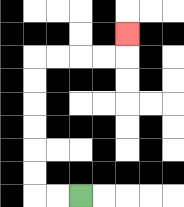{'start': '[3, 8]', 'end': '[5, 1]', 'path_directions': 'L,L,U,U,U,U,U,U,R,R,R,R,U', 'path_coordinates': '[[3, 8], [2, 8], [1, 8], [1, 7], [1, 6], [1, 5], [1, 4], [1, 3], [1, 2], [2, 2], [3, 2], [4, 2], [5, 2], [5, 1]]'}